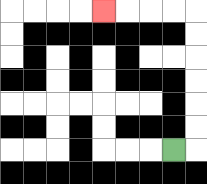{'start': '[7, 6]', 'end': '[4, 0]', 'path_directions': 'R,U,U,U,U,U,U,L,L,L,L', 'path_coordinates': '[[7, 6], [8, 6], [8, 5], [8, 4], [8, 3], [8, 2], [8, 1], [8, 0], [7, 0], [6, 0], [5, 0], [4, 0]]'}